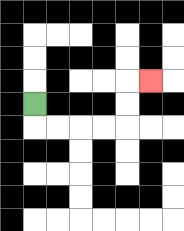{'start': '[1, 4]', 'end': '[6, 3]', 'path_directions': 'D,R,R,R,R,U,U,R', 'path_coordinates': '[[1, 4], [1, 5], [2, 5], [3, 5], [4, 5], [5, 5], [5, 4], [5, 3], [6, 3]]'}